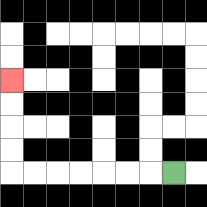{'start': '[7, 7]', 'end': '[0, 3]', 'path_directions': 'L,L,L,L,L,L,L,U,U,U,U', 'path_coordinates': '[[7, 7], [6, 7], [5, 7], [4, 7], [3, 7], [2, 7], [1, 7], [0, 7], [0, 6], [0, 5], [0, 4], [0, 3]]'}